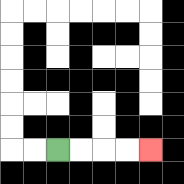{'start': '[2, 6]', 'end': '[6, 6]', 'path_directions': 'R,R,R,R', 'path_coordinates': '[[2, 6], [3, 6], [4, 6], [5, 6], [6, 6]]'}